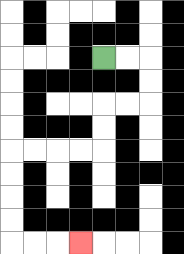{'start': '[4, 2]', 'end': '[3, 10]', 'path_directions': 'R,R,D,D,L,L,D,D,L,L,L,L,D,D,D,D,R,R,R', 'path_coordinates': '[[4, 2], [5, 2], [6, 2], [6, 3], [6, 4], [5, 4], [4, 4], [4, 5], [4, 6], [3, 6], [2, 6], [1, 6], [0, 6], [0, 7], [0, 8], [0, 9], [0, 10], [1, 10], [2, 10], [3, 10]]'}